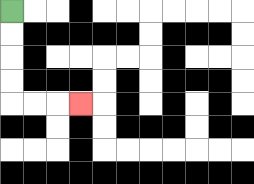{'start': '[0, 0]', 'end': '[3, 4]', 'path_directions': 'D,D,D,D,R,R,R', 'path_coordinates': '[[0, 0], [0, 1], [0, 2], [0, 3], [0, 4], [1, 4], [2, 4], [3, 4]]'}